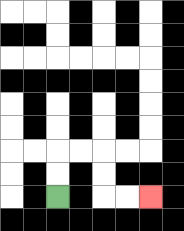{'start': '[2, 8]', 'end': '[6, 8]', 'path_directions': 'U,U,R,R,D,D,R,R', 'path_coordinates': '[[2, 8], [2, 7], [2, 6], [3, 6], [4, 6], [4, 7], [4, 8], [5, 8], [6, 8]]'}